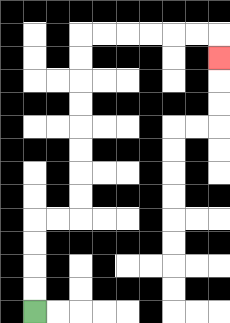{'start': '[1, 13]', 'end': '[9, 2]', 'path_directions': 'U,U,U,U,R,R,U,U,U,U,U,U,U,U,R,R,R,R,R,R,D', 'path_coordinates': '[[1, 13], [1, 12], [1, 11], [1, 10], [1, 9], [2, 9], [3, 9], [3, 8], [3, 7], [3, 6], [3, 5], [3, 4], [3, 3], [3, 2], [3, 1], [4, 1], [5, 1], [6, 1], [7, 1], [8, 1], [9, 1], [9, 2]]'}